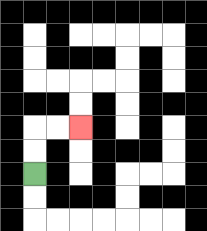{'start': '[1, 7]', 'end': '[3, 5]', 'path_directions': 'U,U,R,R', 'path_coordinates': '[[1, 7], [1, 6], [1, 5], [2, 5], [3, 5]]'}